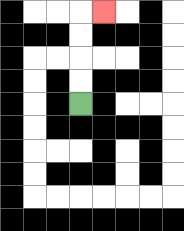{'start': '[3, 4]', 'end': '[4, 0]', 'path_directions': 'U,U,U,U,R', 'path_coordinates': '[[3, 4], [3, 3], [3, 2], [3, 1], [3, 0], [4, 0]]'}